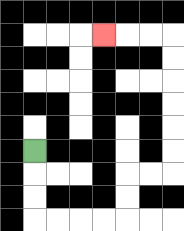{'start': '[1, 6]', 'end': '[4, 1]', 'path_directions': 'D,D,D,R,R,R,R,U,U,R,R,U,U,U,U,U,U,L,L,L', 'path_coordinates': '[[1, 6], [1, 7], [1, 8], [1, 9], [2, 9], [3, 9], [4, 9], [5, 9], [5, 8], [5, 7], [6, 7], [7, 7], [7, 6], [7, 5], [7, 4], [7, 3], [7, 2], [7, 1], [6, 1], [5, 1], [4, 1]]'}